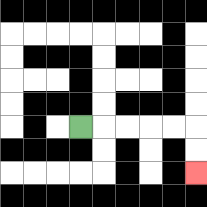{'start': '[3, 5]', 'end': '[8, 7]', 'path_directions': 'R,R,R,R,R,D,D', 'path_coordinates': '[[3, 5], [4, 5], [5, 5], [6, 5], [7, 5], [8, 5], [8, 6], [8, 7]]'}